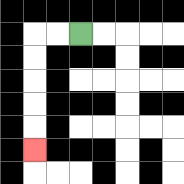{'start': '[3, 1]', 'end': '[1, 6]', 'path_directions': 'L,L,D,D,D,D,D', 'path_coordinates': '[[3, 1], [2, 1], [1, 1], [1, 2], [1, 3], [1, 4], [1, 5], [1, 6]]'}